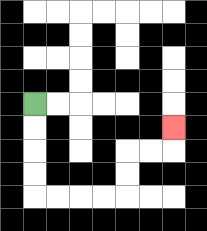{'start': '[1, 4]', 'end': '[7, 5]', 'path_directions': 'D,D,D,D,R,R,R,R,U,U,R,R,U', 'path_coordinates': '[[1, 4], [1, 5], [1, 6], [1, 7], [1, 8], [2, 8], [3, 8], [4, 8], [5, 8], [5, 7], [5, 6], [6, 6], [7, 6], [7, 5]]'}